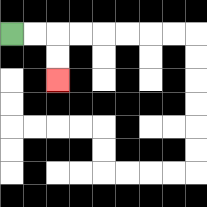{'start': '[0, 1]', 'end': '[2, 3]', 'path_directions': 'R,R,D,D', 'path_coordinates': '[[0, 1], [1, 1], [2, 1], [2, 2], [2, 3]]'}